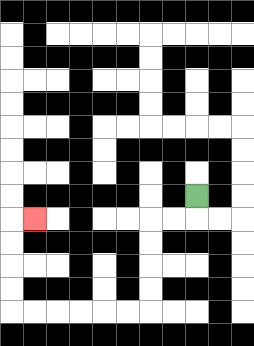{'start': '[8, 8]', 'end': '[1, 9]', 'path_directions': 'D,L,L,D,D,D,D,L,L,L,L,L,L,U,U,U,U,R', 'path_coordinates': '[[8, 8], [8, 9], [7, 9], [6, 9], [6, 10], [6, 11], [6, 12], [6, 13], [5, 13], [4, 13], [3, 13], [2, 13], [1, 13], [0, 13], [0, 12], [0, 11], [0, 10], [0, 9], [1, 9]]'}